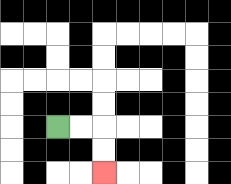{'start': '[2, 5]', 'end': '[4, 7]', 'path_directions': 'R,R,D,D', 'path_coordinates': '[[2, 5], [3, 5], [4, 5], [4, 6], [4, 7]]'}